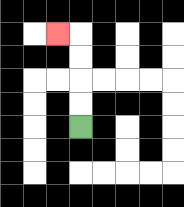{'start': '[3, 5]', 'end': '[2, 1]', 'path_directions': 'U,U,U,U,L', 'path_coordinates': '[[3, 5], [3, 4], [3, 3], [3, 2], [3, 1], [2, 1]]'}